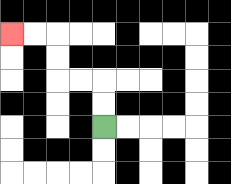{'start': '[4, 5]', 'end': '[0, 1]', 'path_directions': 'U,U,L,L,U,U,L,L', 'path_coordinates': '[[4, 5], [4, 4], [4, 3], [3, 3], [2, 3], [2, 2], [2, 1], [1, 1], [0, 1]]'}